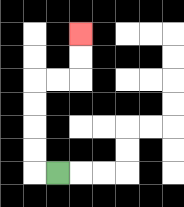{'start': '[2, 7]', 'end': '[3, 1]', 'path_directions': 'L,U,U,U,U,R,R,U,U', 'path_coordinates': '[[2, 7], [1, 7], [1, 6], [1, 5], [1, 4], [1, 3], [2, 3], [3, 3], [3, 2], [3, 1]]'}